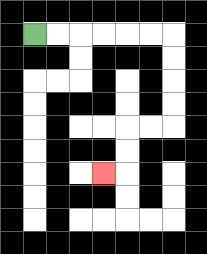{'start': '[1, 1]', 'end': '[4, 7]', 'path_directions': 'R,R,R,R,R,R,D,D,D,D,L,L,D,D,L', 'path_coordinates': '[[1, 1], [2, 1], [3, 1], [4, 1], [5, 1], [6, 1], [7, 1], [7, 2], [7, 3], [7, 4], [7, 5], [6, 5], [5, 5], [5, 6], [5, 7], [4, 7]]'}